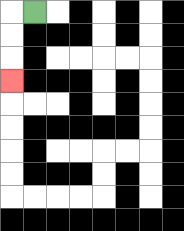{'start': '[1, 0]', 'end': '[0, 3]', 'path_directions': 'L,D,D,D', 'path_coordinates': '[[1, 0], [0, 0], [0, 1], [0, 2], [0, 3]]'}